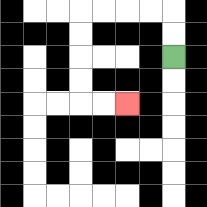{'start': '[7, 2]', 'end': '[5, 4]', 'path_directions': 'U,U,L,L,L,L,D,D,D,D,R,R', 'path_coordinates': '[[7, 2], [7, 1], [7, 0], [6, 0], [5, 0], [4, 0], [3, 0], [3, 1], [3, 2], [3, 3], [3, 4], [4, 4], [5, 4]]'}